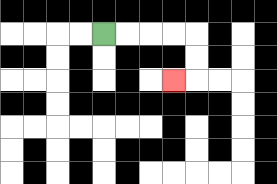{'start': '[4, 1]', 'end': '[7, 3]', 'path_directions': 'R,R,R,R,D,D,L', 'path_coordinates': '[[4, 1], [5, 1], [6, 1], [7, 1], [8, 1], [8, 2], [8, 3], [7, 3]]'}